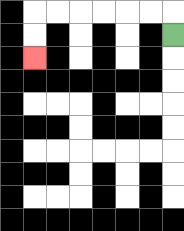{'start': '[7, 1]', 'end': '[1, 2]', 'path_directions': 'U,L,L,L,L,L,L,D,D', 'path_coordinates': '[[7, 1], [7, 0], [6, 0], [5, 0], [4, 0], [3, 0], [2, 0], [1, 0], [1, 1], [1, 2]]'}